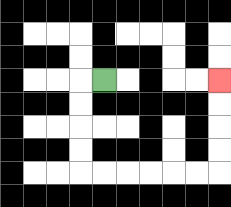{'start': '[4, 3]', 'end': '[9, 3]', 'path_directions': 'L,D,D,D,D,R,R,R,R,R,R,U,U,U,U', 'path_coordinates': '[[4, 3], [3, 3], [3, 4], [3, 5], [3, 6], [3, 7], [4, 7], [5, 7], [6, 7], [7, 7], [8, 7], [9, 7], [9, 6], [9, 5], [9, 4], [9, 3]]'}